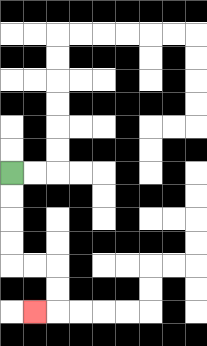{'start': '[0, 7]', 'end': '[1, 13]', 'path_directions': 'D,D,D,D,R,R,D,D,L', 'path_coordinates': '[[0, 7], [0, 8], [0, 9], [0, 10], [0, 11], [1, 11], [2, 11], [2, 12], [2, 13], [1, 13]]'}